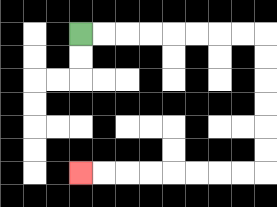{'start': '[3, 1]', 'end': '[3, 7]', 'path_directions': 'R,R,R,R,R,R,R,R,D,D,D,D,D,D,L,L,L,L,L,L,L,L', 'path_coordinates': '[[3, 1], [4, 1], [5, 1], [6, 1], [7, 1], [8, 1], [9, 1], [10, 1], [11, 1], [11, 2], [11, 3], [11, 4], [11, 5], [11, 6], [11, 7], [10, 7], [9, 7], [8, 7], [7, 7], [6, 7], [5, 7], [4, 7], [3, 7]]'}